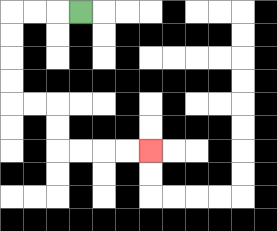{'start': '[3, 0]', 'end': '[6, 6]', 'path_directions': 'L,L,L,D,D,D,D,R,R,D,D,R,R,R,R', 'path_coordinates': '[[3, 0], [2, 0], [1, 0], [0, 0], [0, 1], [0, 2], [0, 3], [0, 4], [1, 4], [2, 4], [2, 5], [2, 6], [3, 6], [4, 6], [5, 6], [6, 6]]'}